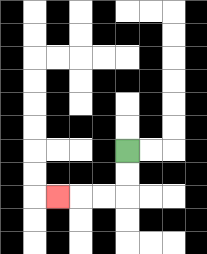{'start': '[5, 6]', 'end': '[2, 8]', 'path_directions': 'D,D,L,L,L', 'path_coordinates': '[[5, 6], [5, 7], [5, 8], [4, 8], [3, 8], [2, 8]]'}